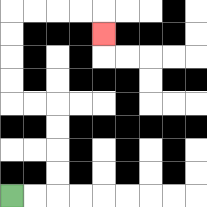{'start': '[0, 8]', 'end': '[4, 1]', 'path_directions': 'R,R,U,U,U,U,L,L,U,U,U,U,R,R,R,R,D', 'path_coordinates': '[[0, 8], [1, 8], [2, 8], [2, 7], [2, 6], [2, 5], [2, 4], [1, 4], [0, 4], [0, 3], [0, 2], [0, 1], [0, 0], [1, 0], [2, 0], [3, 0], [4, 0], [4, 1]]'}